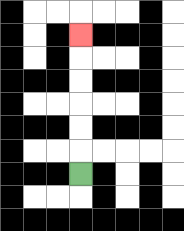{'start': '[3, 7]', 'end': '[3, 1]', 'path_directions': 'U,U,U,U,U,U', 'path_coordinates': '[[3, 7], [3, 6], [3, 5], [3, 4], [3, 3], [3, 2], [3, 1]]'}